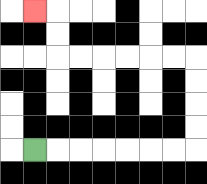{'start': '[1, 6]', 'end': '[1, 0]', 'path_directions': 'R,R,R,R,R,R,R,U,U,U,U,L,L,L,L,L,L,U,U,L', 'path_coordinates': '[[1, 6], [2, 6], [3, 6], [4, 6], [5, 6], [6, 6], [7, 6], [8, 6], [8, 5], [8, 4], [8, 3], [8, 2], [7, 2], [6, 2], [5, 2], [4, 2], [3, 2], [2, 2], [2, 1], [2, 0], [1, 0]]'}